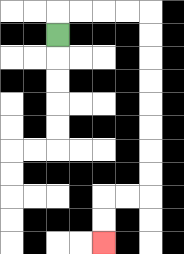{'start': '[2, 1]', 'end': '[4, 10]', 'path_directions': 'U,R,R,R,R,D,D,D,D,D,D,D,D,L,L,D,D', 'path_coordinates': '[[2, 1], [2, 0], [3, 0], [4, 0], [5, 0], [6, 0], [6, 1], [6, 2], [6, 3], [6, 4], [6, 5], [6, 6], [6, 7], [6, 8], [5, 8], [4, 8], [4, 9], [4, 10]]'}